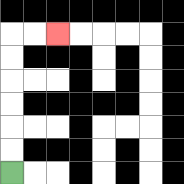{'start': '[0, 7]', 'end': '[2, 1]', 'path_directions': 'U,U,U,U,U,U,R,R', 'path_coordinates': '[[0, 7], [0, 6], [0, 5], [0, 4], [0, 3], [0, 2], [0, 1], [1, 1], [2, 1]]'}